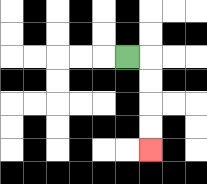{'start': '[5, 2]', 'end': '[6, 6]', 'path_directions': 'R,D,D,D,D', 'path_coordinates': '[[5, 2], [6, 2], [6, 3], [6, 4], [6, 5], [6, 6]]'}